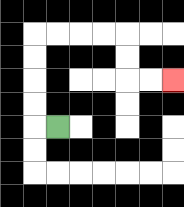{'start': '[2, 5]', 'end': '[7, 3]', 'path_directions': 'L,U,U,U,U,R,R,R,R,D,D,R,R', 'path_coordinates': '[[2, 5], [1, 5], [1, 4], [1, 3], [1, 2], [1, 1], [2, 1], [3, 1], [4, 1], [5, 1], [5, 2], [5, 3], [6, 3], [7, 3]]'}